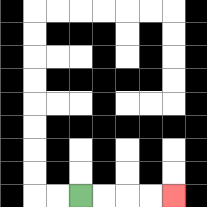{'start': '[3, 8]', 'end': '[7, 8]', 'path_directions': 'R,R,R,R', 'path_coordinates': '[[3, 8], [4, 8], [5, 8], [6, 8], [7, 8]]'}